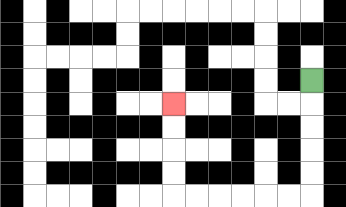{'start': '[13, 3]', 'end': '[7, 4]', 'path_directions': 'D,D,D,D,D,L,L,L,L,L,L,U,U,U,U', 'path_coordinates': '[[13, 3], [13, 4], [13, 5], [13, 6], [13, 7], [13, 8], [12, 8], [11, 8], [10, 8], [9, 8], [8, 8], [7, 8], [7, 7], [7, 6], [7, 5], [7, 4]]'}